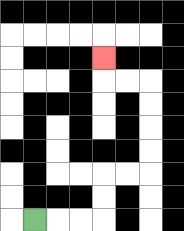{'start': '[1, 9]', 'end': '[4, 2]', 'path_directions': 'R,R,R,U,U,R,R,U,U,U,U,L,L,U', 'path_coordinates': '[[1, 9], [2, 9], [3, 9], [4, 9], [4, 8], [4, 7], [5, 7], [6, 7], [6, 6], [6, 5], [6, 4], [6, 3], [5, 3], [4, 3], [4, 2]]'}